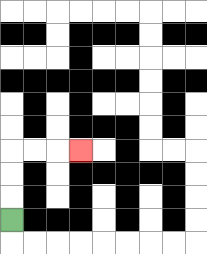{'start': '[0, 9]', 'end': '[3, 6]', 'path_directions': 'U,U,U,R,R,R', 'path_coordinates': '[[0, 9], [0, 8], [0, 7], [0, 6], [1, 6], [2, 6], [3, 6]]'}